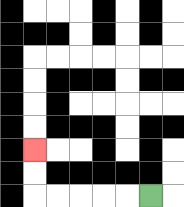{'start': '[6, 8]', 'end': '[1, 6]', 'path_directions': 'L,L,L,L,L,U,U', 'path_coordinates': '[[6, 8], [5, 8], [4, 8], [3, 8], [2, 8], [1, 8], [1, 7], [1, 6]]'}